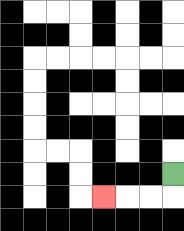{'start': '[7, 7]', 'end': '[4, 8]', 'path_directions': 'D,L,L,L', 'path_coordinates': '[[7, 7], [7, 8], [6, 8], [5, 8], [4, 8]]'}